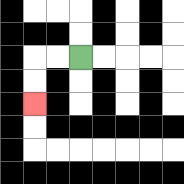{'start': '[3, 2]', 'end': '[1, 4]', 'path_directions': 'L,L,D,D', 'path_coordinates': '[[3, 2], [2, 2], [1, 2], [1, 3], [1, 4]]'}